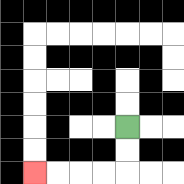{'start': '[5, 5]', 'end': '[1, 7]', 'path_directions': 'D,D,L,L,L,L', 'path_coordinates': '[[5, 5], [5, 6], [5, 7], [4, 7], [3, 7], [2, 7], [1, 7]]'}